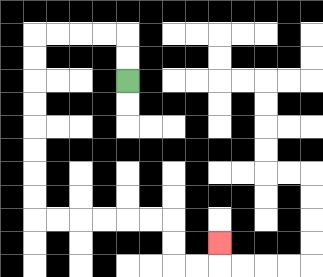{'start': '[5, 3]', 'end': '[9, 10]', 'path_directions': 'U,U,L,L,L,L,D,D,D,D,D,D,D,D,R,R,R,R,R,R,D,D,R,R,U', 'path_coordinates': '[[5, 3], [5, 2], [5, 1], [4, 1], [3, 1], [2, 1], [1, 1], [1, 2], [1, 3], [1, 4], [1, 5], [1, 6], [1, 7], [1, 8], [1, 9], [2, 9], [3, 9], [4, 9], [5, 9], [6, 9], [7, 9], [7, 10], [7, 11], [8, 11], [9, 11], [9, 10]]'}